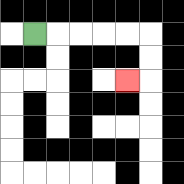{'start': '[1, 1]', 'end': '[5, 3]', 'path_directions': 'R,R,R,R,R,D,D,L', 'path_coordinates': '[[1, 1], [2, 1], [3, 1], [4, 1], [5, 1], [6, 1], [6, 2], [6, 3], [5, 3]]'}